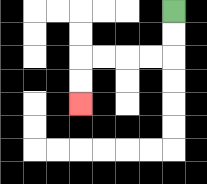{'start': '[7, 0]', 'end': '[3, 4]', 'path_directions': 'D,D,L,L,L,L,D,D', 'path_coordinates': '[[7, 0], [7, 1], [7, 2], [6, 2], [5, 2], [4, 2], [3, 2], [3, 3], [3, 4]]'}